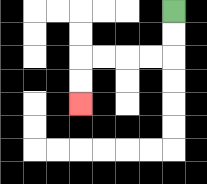{'start': '[7, 0]', 'end': '[3, 4]', 'path_directions': 'D,D,L,L,L,L,D,D', 'path_coordinates': '[[7, 0], [7, 1], [7, 2], [6, 2], [5, 2], [4, 2], [3, 2], [3, 3], [3, 4]]'}